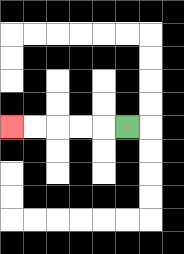{'start': '[5, 5]', 'end': '[0, 5]', 'path_directions': 'L,L,L,L,L', 'path_coordinates': '[[5, 5], [4, 5], [3, 5], [2, 5], [1, 5], [0, 5]]'}